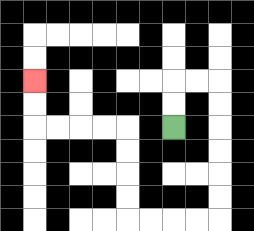{'start': '[7, 5]', 'end': '[1, 3]', 'path_directions': 'U,U,R,R,D,D,D,D,D,D,L,L,L,L,U,U,U,U,L,L,L,L,U,U', 'path_coordinates': '[[7, 5], [7, 4], [7, 3], [8, 3], [9, 3], [9, 4], [9, 5], [9, 6], [9, 7], [9, 8], [9, 9], [8, 9], [7, 9], [6, 9], [5, 9], [5, 8], [5, 7], [5, 6], [5, 5], [4, 5], [3, 5], [2, 5], [1, 5], [1, 4], [1, 3]]'}